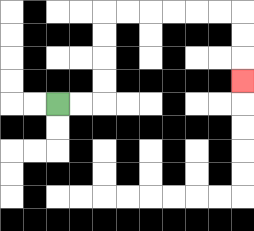{'start': '[2, 4]', 'end': '[10, 3]', 'path_directions': 'R,R,U,U,U,U,R,R,R,R,R,R,D,D,D', 'path_coordinates': '[[2, 4], [3, 4], [4, 4], [4, 3], [4, 2], [4, 1], [4, 0], [5, 0], [6, 0], [7, 0], [8, 0], [9, 0], [10, 0], [10, 1], [10, 2], [10, 3]]'}